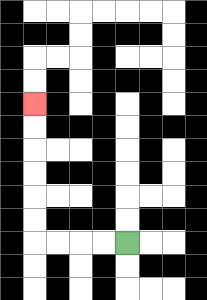{'start': '[5, 10]', 'end': '[1, 4]', 'path_directions': 'L,L,L,L,U,U,U,U,U,U', 'path_coordinates': '[[5, 10], [4, 10], [3, 10], [2, 10], [1, 10], [1, 9], [1, 8], [1, 7], [1, 6], [1, 5], [1, 4]]'}